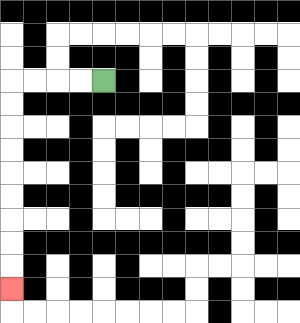{'start': '[4, 3]', 'end': '[0, 12]', 'path_directions': 'L,L,L,L,D,D,D,D,D,D,D,D,D', 'path_coordinates': '[[4, 3], [3, 3], [2, 3], [1, 3], [0, 3], [0, 4], [0, 5], [0, 6], [0, 7], [0, 8], [0, 9], [0, 10], [0, 11], [0, 12]]'}